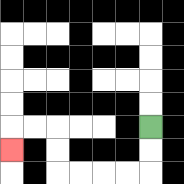{'start': '[6, 5]', 'end': '[0, 6]', 'path_directions': 'D,D,L,L,L,L,U,U,L,L,D', 'path_coordinates': '[[6, 5], [6, 6], [6, 7], [5, 7], [4, 7], [3, 7], [2, 7], [2, 6], [2, 5], [1, 5], [0, 5], [0, 6]]'}